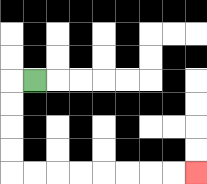{'start': '[1, 3]', 'end': '[8, 7]', 'path_directions': 'L,D,D,D,D,R,R,R,R,R,R,R,R', 'path_coordinates': '[[1, 3], [0, 3], [0, 4], [0, 5], [0, 6], [0, 7], [1, 7], [2, 7], [3, 7], [4, 7], [5, 7], [6, 7], [7, 7], [8, 7]]'}